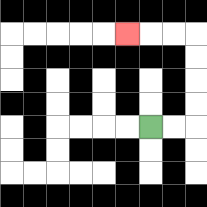{'start': '[6, 5]', 'end': '[5, 1]', 'path_directions': 'R,R,U,U,U,U,L,L,L', 'path_coordinates': '[[6, 5], [7, 5], [8, 5], [8, 4], [8, 3], [8, 2], [8, 1], [7, 1], [6, 1], [5, 1]]'}